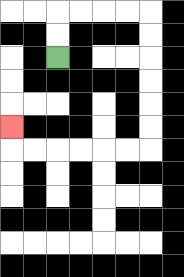{'start': '[2, 2]', 'end': '[0, 5]', 'path_directions': 'U,U,R,R,R,R,D,D,D,D,D,D,L,L,L,L,L,L,U', 'path_coordinates': '[[2, 2], [2, 1], [2, 0], [3, 0], [4, 0], [5, 0], [6, 0], [6, 1], [6, 2], [6, 3], [6, 4], [6, 5], [6, 6], [5, 6], [4, 6], [3, 6], [2, 6], [1, 6], [0, 6], [0, 5]]'}